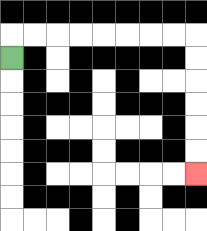{'start': '[0, 2]', 'end': '[8, 7]', 'path_directions': 'U,R,R,R,R,R,R,R,R,D,D,D,D,D,D', 'path_coordinates': '[[0, 2], [0, 1], [1, 1], [2, 1], [3, 1], [4, 1], [5, 1], [6, 1], [7, 1], [8, 1], [8, 2], [8, 3], [8, 4], [8, 5], [8, 6], [8, 7]]'}